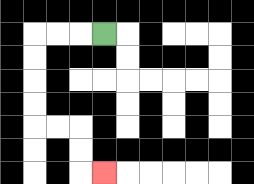{'start': '[4, 1]', 'end': '[4, 7]', 'path_directions': 'L,L,L,D,D,D,D,R,R,D,D,R', 'path_coordinates': '[[4, 1], [3, 1], [2, 1], [1, 1], [1, 2], [1, 3], [1, 4], [1, 5], [2, 5], [3, 5], [3, 6], [3, 7], [4, 7]]'}